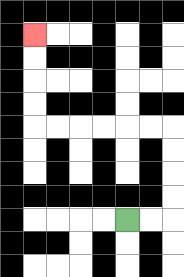{'start': '[5, 9]', 'end': '[1, 1]', 'path_directions': 'R,R,U,U,U,U,L,L,L,L,L,L,U,U,U,U', 'path_coordinates': '[[5, 9], [6, 9], [7, 9], [7, 8], [7, 7], [7, 6], [7, 5], [6, 5], [5, 5], [4, 5], [3, 5], [2, 5], [1, 5], [1, 4], [1, 3], [1, 2], [1, 1]]'}